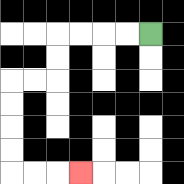{'start': '[6, 1]', 'end': '[3, 7]', 'path_directions': 'L,L,L,L,D,D,L,L,D,D,D,D,R,R,R', 'path_coordinates': '[[6, 1], [5, 1], [4, 1], [3, 1], [2, 1], [2, 2], [2, 3], [1, 3], [0, 3], [0, 4], [0, 5], [0, 6], [0, 7], [1, 7], [2, 7], [3, 7]]'}